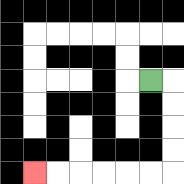{'start': '[6, 3]', 'end': '[1, 7]', 'path_directions': 'R,D,D,D,D,L,L,L,L,L,L', 'path_coordinates': '[[6, 3], [7, 3], [7, 4], [7, 5], [7, 6], [7, 7], [6, 7], [5, 7], [4, 7], [3, 7], [2, 7], [1, 7]]'}